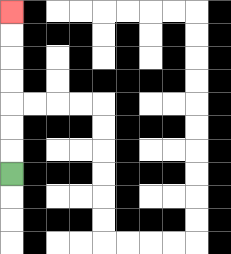{'start': '[0, 7]', 'end': '[0, 0]', 'path_directions': 'U,U,U,U,U,U,U', 'path_coordinates': '[[0, 7], [0, 6], [0, 5], [0, 4], [0, 3], [0, 2], [0, 1], [0, 0]]'}